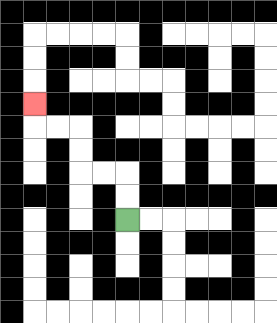{'start': '[5, 9]', 'end': '[1, 4]', 'path_directions': 'U,U,L,L,U,U,L,L,U', 'path_coordinates': '[[5, 9], [5, 8], [5, 7], [4, 7], [3, 7], [3, 6], [3, 5], [2, 5], [1, 5], [1, 4]]'}